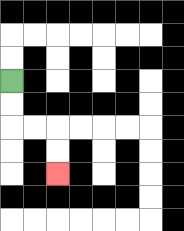{'start': '[0, 3]', 'end': '[2, 7]', 'path_directions': 'D,D,R,R,D,D', 'path_coordinates': '[[0, 3], [0, 4], [0, 5], [1, 5], [2, 5], [2, 6], [2, 7]]'}